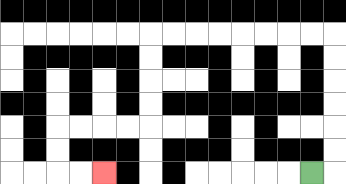{'start': '[13, 7]', 'end': '[4, 7]', 'path_directions': 'R,U,U,U,U,U,U,L,L,L,L,L,L,L,L,D,D,D,D,L,L,L,L,D,D,R,R', 'path_coordinates': '[[13, 7], [14, 7], [14, 6], [14, 5], [14, 4], [14, 3], [14, 2], [14, 1], [13, 1], [12, 1], [11, 1], [10, 1], [9, 1], [8, 1], [7, 1], [6, 1], [6, 2], [6, 3], [6, 4], [6, 5], [5, 5], [4, 5], [3, 5], [2, 5], [2, 6], [2, 7], [3, 7], [4, 7]]'}